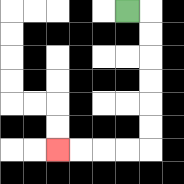{'start': '[5, 0]', 'end': '[2, 6]', 'path_directions': 'R,D,D,D,D,D,D,L,L,L,L', 'path_coordinates': '[[5, 0], [6, 0], [6, 1], [6, 2], [6, 3], [6, 4], [6, 5], [6, 6], [5, 6], [4, 6], [3, 6], [2, 6]]'}